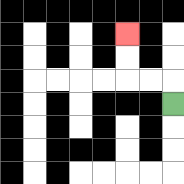{'start': '[7, 4]', 'end': '[5, 1]', 'path_directions': 'U,L,L,U,U', 'path_coordinates': '[[7, 4], [7, 3], [6, 3], [5, 3], [5, 2], [5, 1]]'}